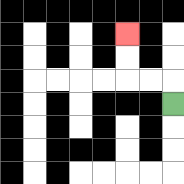{'start': '[7, 4]', 'end': '[5, 1]', 'path_directions': 'U,L,L,U,U', 'path_coordinates': '[[7, 4], [7, 3], [6, 3], [5, 3], [5, 2], [5, 1]]'}